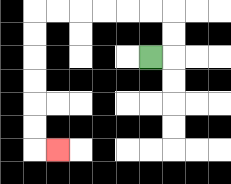{'start': '[6, 2]', 'end': '[2, 6]', 'path_directions': 'R,U,U,L,L,L,L,L,L,D,D,D,D,D,D,R', 'path_coordinates': '[[6, 2], [7, 2], [7, 1], [7, 0], [6, 0], [5, 0], [4, 0], [3, 0], [2, 0], [1, 0], [1, 1], [1, 2], [1, 3], [1, 4], [1, 5], [1, 6], [2, 6]]'}